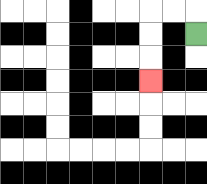{'start': '[8, 1]', 'end': '[6, 3]', 'path_directions': 'U,L,L,D,D,D', 'path_coordinates': '[[8, 1], [8, 0], [7, 0], [6, 0], [6, 1], [6, 2], [6, 3]]'}